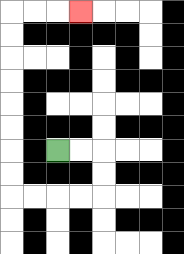{'start': '[2, 6]', 'end': '[3, 0]', 'path_directions': 'R,R,D,D,L,L,L,L,U,U,U,U,U,U,U,U,R,R,R', 'path_coordinates': '[[2, 6], [3, 6], [4, 6], [4, 7], [4, 8], [3, 8], [2, 8], [1, 8], [0, 8], [0, 7], [0, 6], [0, 5], [0, 4], [0, 3], [0, 2], [0, 1], [0, 0], [1, 0], [2, 0], [3, 0]]'}